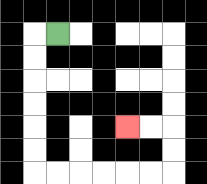{'start': '[2, 1]', 'end': '[5, 5]', 'path_directions': 'L,D,D,D,D,D,D,R,R,R,R,R,R,U,U,L,L', 'path_coordinates': '[[2, 1], [1, 1], [1, 2], [1, 3], [1, 4], [1, 5], [1, 6], [1, 7], [2, 7], [3, 7], [4, 7], [5, 7], [6, 7], [7, 7], [7, 6], [7, 5], [6, 5], [5, 5]]'}